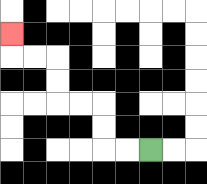{'start': '[6, 6]', 'end': '[0, 1]', 'path_directions': 'L,L,U,U,L,L,U,U,L,L,U', 'path_coordinates': '[[6, 6], [5, 6], [4, 6], [4, 5], [4, 4], [3, 4], [2, 4], [2, 3], [2, 2], [1, 2], [0, 2], [0, 1]]'}